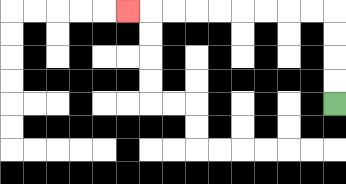{'start': '[14, 4]', 'end': '[5, 0]', 'path_directions': 'U,U,U,U,L,L,L,L,L,L,L,L,L', 'path_coordinates': '[[14, 4], [14, 3], [14, 2], [14, 1], [14, 0], [13, 0], [12, 0], [11, 0], [10, 0], [9, 0], [8, 0], [7, 0], [6, 0], [5, 0]]'}